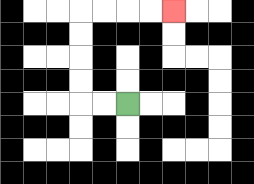{'start': '[5, 4]', 'end': '[7, 0]', 'path_directions': 'L,L,U,U,U,U,R,R,R,R', 'path_coordinates': '[[5, 4], [4, 4], [3, 4], [3, 3], [3, 2], [3, 1], [3, 0], [4, 0], [5, 0], [6, 0], [7, 0]]'}